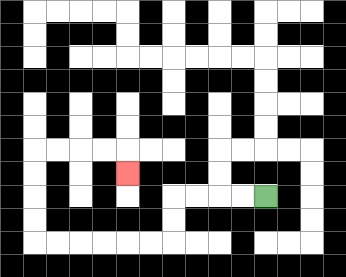{'start': '[11, 8]', 'end': '[5, 7]', 'path_directions': 'L,L,L,L,D,D,L,L,L,L,L,L,U,U,U,U,R,R,R,R,D', 'path_coordinates': '[[11, 8], [10, 8], [9, 8], [8, 8], [7, 8], [7, 9], [7, 10], [6, 10], [5, 10], [4, 10], [3, 10], [2, 10], [1, 10], [1, 9], [1, 8], [1, 7], [1, 6], [2, 6], [3, 6], [4, 6], [5, 6], [5, 7]]'}